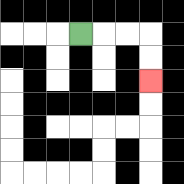{'start': '[3, 1]', 'end': '[6, 3]', 'path_directions': 'R,R,R,D,D', 'path_coordinates': '[[3, 1], [4, 1], [5, 1], [6, 1], [6, 2], [6, 3]]'}